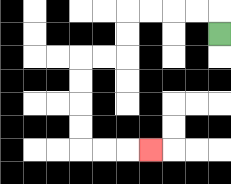{'start': '[9, 1]', 'end': '[6, 6]', 'path_directions': 'U,L,L,L,L,D,D,L,L,D,D,D,D,R,R,R', 'path_coordinates': '[[9, 1], [9, 0], [8, 0], [7, 0], [6, 0], [5, 0], [5, 1], [5, 2], [4, 2], [3, 2], [3, 3], [3, 4], [3, 5], [3, 6], [4, 6], [5, 6], [6, 6]]'}